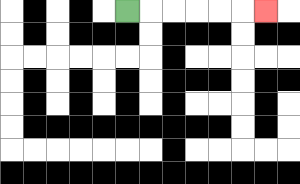{'start': '[5, 0]', 'end': '[11, 0]', 'path_directions': 'R,R,R,R,R,R', 'path_coordinates': '[[5, 0], [6, 0], [7, 0], [8, 0], [9, 0], [10, 0], [11, 0]]'}